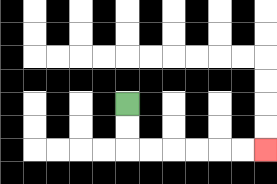{'start': '[5, 4]', 'end': '[11, 6]', 'path_directions': 'D,D,R,R,R,R,R,R', 'path_coordinates': '[[5, 4], [5, 5], [5, 6], [6, 6], [7, 6], [8, 6], [9, 6], [10, 6], [11, 6]]'}